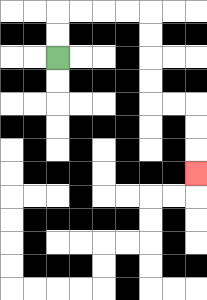{'start': '[2, 2]', 'end': '[8, 7]', 'path_directions': 'U,U,R,R,R,R,D,D,D,D,R,R,D,D,D', 'path_coordinates': '[[2, 2], [2, 1], [2, 0], [3, 0], [4, 0], [5, 0], [6, 0], [6, 1], [6, 2], [6, 3], [6, 4], [7, 4], [8, 4], [8, 5], [8, 6], [8, 7]]'}